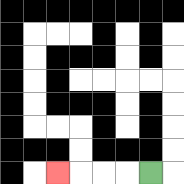{'start': '[6, 7]', 'end': '[2, 7]', 'path_directions': 'L,L,L,L', 'path_coordinates': '[[6, 7], [5, 7], [4, 7], [3, 7], [2, 7]]'}